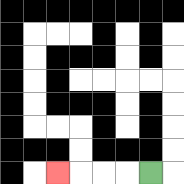{'start': '[6, 7]', 'end': '[2, 7]', 'path_directions': 'L,L,L,L', 'path_coordinates': '[[6, 7], [5, 7], [4, 7], [3, 7], [2, 7]]'}